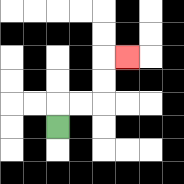{'start': '[2, 5]', 'end': '[5, 2]', 'path_directions': 'U,R,R,U,U,R', 'path_coordinates': '[[2, 5], [2, 4], [3, 4], [4, 4], [4, 3], [4, 2], [5, 2]]'}